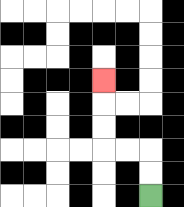{'start': '[6, 8]', 'end': '[4, 3]', 'path_directions': 'U,U,L,L,U,U,U', 'path_coordinates': '[[6, 8], [6, 7], [6, 6], [5, 6], [4, 6], [4, 5], [4, 4], [4, 3]]'}